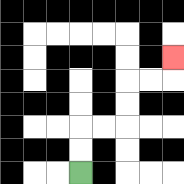{'start': '[3, 7]', 'end': '[7, 2]', 'path_directions': 'U,U,R,R,U,U,R,R,U', 'path_coordinates': '[[3, 7], [3, 6], [3, 5], [4, 5], [5, 5], [5, 4], [5, 3], [6, 3], [7, 3], [7, 2]]'}